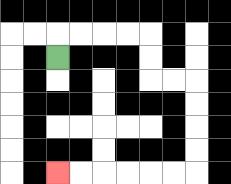{'start': '[2, 2]', 'end': '[2, 7]', 'path_directions': 'U,R,R,R,R,D,D,R,R,D,D,D,D,L,L,L,L,L,L', 'path_coordinates': '[[2, 2], [2, 1], [3, 1], [4, 1], [5, 1], [6, 1], [6, 2], [6, 3], [7, 3], [8, 3], [8, 4], [8, 5], [8, 6], [8, 7], [7, 7], [6, 7], [5, 7], [4, 7], [3, 7], [2, 7]]'}